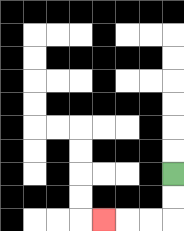{'start': '[7, 7]', 'end': '[4, 9]', 'path_directions': 'D,D,L,L,L', 'path_coordinates': '[[7, 7], [7, 8], [7, 9], [6, 9], [5, 9], [4, 9]]'}